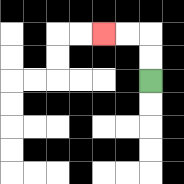{'start': '[6, 3]', 'end': '[4, 1]', 'path_directions': 'U,U,L,L', 'path_coordinates': '[[6, 3], [6, 2], [6, 1], [5, 1], [4, 1]]'}